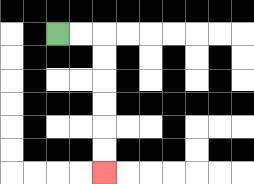{'start': '[2, 1]', 'end': '[4, 7]', 'path_directions': 'R,R,D,D,D,D,D,D', 'path_coordinates': '[[2, 1], [3, 1], [4, 1], [4, 2], [4, 3], [4, 4], [4, 5], [4, 6], [4, 7]]'}